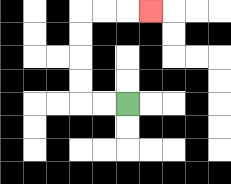{'start': '[5, 4]', 'end': '[6, 0]', 'path_directions': 'L,L,U,U,U,U,R,R,R', 'path_coordinates': '[[5, 4], [4, 4], [3, 4], [3, 3], [3, 2], [3, 1], [3, 0], [4, 0], [5, 0], [6, 0]]'}